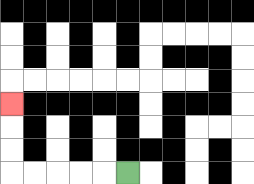{'start': '[5, 7]', 'end': '[0, 4]', 'path_directions': 'L,L,L,L,L,U,U,U', 'path_coordinates': '[[5, 7], [4, 7], [3, 7], [2, 7], [1, 7], [0, 7], [0, 6], [0, 5], [0, 4]]'}